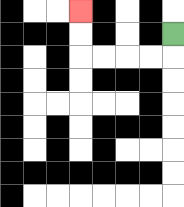{'start': '[7, 1]', 'end': '[3, 0]', 'path_directions': 'D,L,L,L,L,U,U', 'path_coordinates': '[[7, 1], [7, 2], [6, 2], [5, 2], [4, 2], [3, 2], [3, 1], [3, 0]]'}